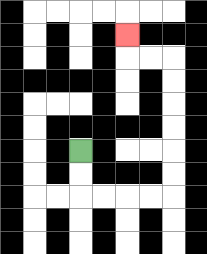{'start': '[3, 6]', 'end': '[5, 1]', 'path_directions': 'D,D,R,R,R,R,U,U,U,U,U,U,L,L,U', 'path_coordinates': '[[3, 6], [3, 7], [3, 8], [4, 8], [5, 8], [6, 8], [7, 8], [7, 7], [7, 6], [7, 5], [7, 4], [7, 3], [7, 2], [6, 2], [5, 2], [5, 1]]'}